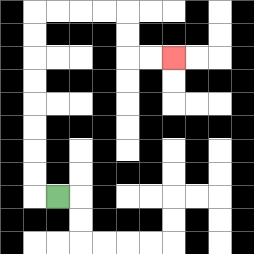{'start': '[2, 8]', 'end': '[7, 2]', 'path_directions': 'L,U,U,U,U,U,U,U,U,R,R,R,R,D,D,R,R', 'path_coordinates': '[[2, 8], [1, 8], [1, 7], [1, 6], [1, 5], [1, 4], [1, 3], [1, 2], [1, 1], [1, 0], [2, 0], [3, 0], [4, 0], [5, 0], [5, 1], [5, 2], [6, 2], [7, 2]]'}